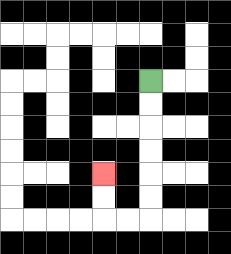{'start': '[6, 3]', 'end': '[4, 7]', 'path_directions': 'D,D,D,D,D,D,L,L,U,U', 'path_coordinates': '[[6, 3], [6, 4], [6, 5], [6, 6], [6, 7], [6, 8], [6, 9], [5, 9], [4, 9], [4, 8], [4, 7]]'}